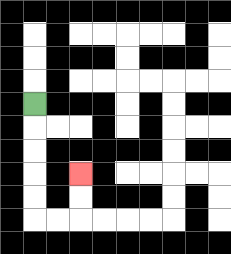{'start': '[1, 4]', 'end': '[3, 7]', 'path_directions': 'D,D,D,D,D,R,R,U,U', 'path_coordinates': '[[1, 4], [1, 5], [1, 6], [1, 7], [1, 8], [1, 9], [2, 9], [3, 9], [3, 8], [3, 7]]'}